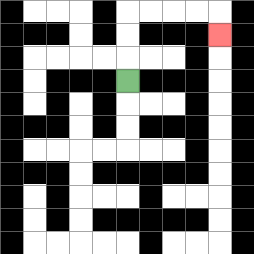{'start': '[5, 3]', 'end': '[9, 1]', 'path_directions': 'U,U,U,R,R,R,R,D', 'path_coordinates': '[[5, 3], [5, 2], [5, 1], [5, 0], [6, 0], [7, 0], [8, 0], [9, 0], [9, 1]]'}